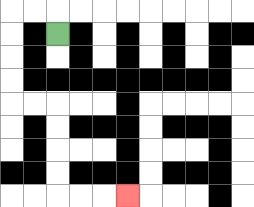{'start': '[2, 1]', 'end': '[5, 8]', 'path_directions': 'U,L,L,D,D,D,D,R,R,D,D,D,D,R,R,R', 'path_coordinates': '[[2, 1], [2, 0], [1, 0], [0, 0], [0, 1], [0, 2], [0, 3], [0, 4], [1, 4], [2, 4], [2, 5], [2, 6], [2, 7], [2, 8], [3, 8], [4, 8], [5, 8]]'}